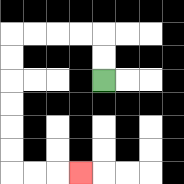{'start': '[4, 3]', 'end': '[3, 7]', 'path_directions': 'U,U,L,L,L,L,D,D,D,D,D,D,R,R,R', 'path_coordinates': '[[4, 3], [4, 2], [4, 1], [3, 1], [2, 1], [1, 1], [0, 1], [0, 2], [0, 3], [0, 4], [0, 5], [0, 6], [0, 7], [1, 7], [2, 7], [3, 7]]'}